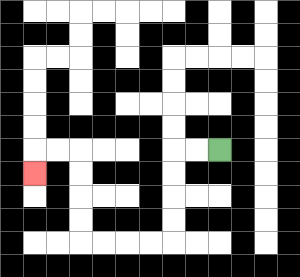{'start': '[9, 6]', 'end': '[1, 7]', 'path_directions': 'L,L,D,D,D,D,L,L,L,L,U,U,U,U,L,L,D', 'path_coordinates': '[[9, 6], [8, 6], [7, 6], [7, 7], [7, 8], [7, 9], [7, 10], [6, 10], [5, 10], [4, 10], [3, 10], [3, 9], [3, 8], [3, 7], [3, 6], [2, 6], [1, 6], [1, 7]]'}